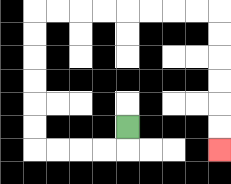{'start': '[5, 5]', 'end': '[9, 6]', 'path_directions': 'D,L,L,L,L,U,U,U,U,U,U,R,R,R,R,R,R,R,R,D,D,D,D,D,D', 'path_coordinates': '[[5, 5], [5, 6], [4, 6], [3, 6], [2, 6], [1, 6], [1, 5], [1, 4], [1, 3], [1, 2], [1, 1], [1, 0], [2, 0], [3, 0], [4, 0], [5, 0], [6, 0], [7, 0], [8, 0], [9, 0], [9, 1], [9, 2], [9, 3], [9, 4], [9, 5], [9, 6]]'}